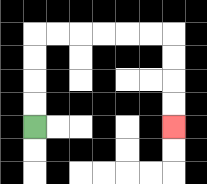{'start': '[1, 5]', 'end': '[7, 5]', 'path_directions': 'U,U,U,U,R,R,R,R,R,R,D,D,D,D', 'path_coordinates': '[[1, 5], [1, 4], [1, 3], [1, 2], [1, 1], [2, 1], [3, 1], [4, 1], [5, 1], [6, 1], [7, 1], [7, 2], [7, 3], [7, 4], [7, 5]]'}